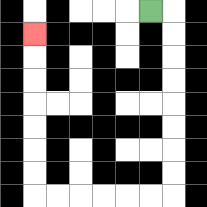{'start': '[6, 0]', 'end': '[1, 1]', 'path_directions': 'R,D,D,D,D,D,D,D,D,L,L,L,L,L,L,U,U,U,U,U,U,U', 'path_coordinates': '[[6, 0], [7, 0], [7, 1], [7, 2], [7, 3], [7, 4], [7, 5], [7, 6], [7, 7], [7, 8], [6, 8], [5, 8], [4, 8], [3, 8], [2, 8], [1, 8], [1, 7], [1, 6], [1, 5], [1, 4], [1, 3], [1, 2], [1, 1]]'}